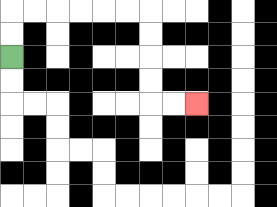{'start': '[0, 2]', 'end': '[8, 4]', 'path_directions': 'U,U,R,R,R,R,R,R,D,D,D,D,R,R', 'path_coordinates': '[[0, 2], [0, 1], [0, 0], [1, 0], [2, 0], [3, 0], [4, 0], [5, 0], [6, 0], [6, 1], [6, 2], [6, 3], [6, 4], [7, 4], [8, 4]]'}